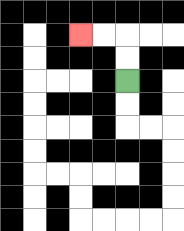{'start': '[5, 3]', 'end': '[3, 1]', 'path_directions': 'U,U,L,L', 'path_coordinates': '[[5, 3], [5, 2], [5, 1], [4, 1], [3, 1]]'}